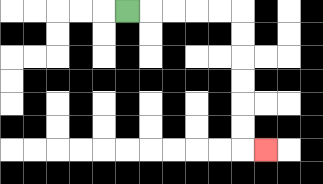{'start': '[5, 0]', 'end': '[11, 6]', 'path_directions': 'R,R,R,R,R,D,D,D,D,D,D,R', 'path_coordinates': '[[5, 0], [6, 0], [7, 0], [8, 0], [9, 0], [10, 0], [10, 1], [10, 2], [10, 3], [10, 4], [10, 5], [10, 6], [11, 6]]'}